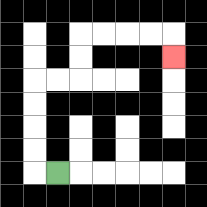{'start': '[2, 7]', 'end': '[7, 2]', 'path_directions': 'L,U,U,U,U,R,R,U,U,R,R,R,R,D', 'path_coordinates': '[[2, 7], [1, 7], [1, 6], [1, 5], [1, 4], [1, 3], [2, 3], [3, 3], [3, 2], [3, 1], [4, 1], [5, 1], [6, 1], [7, 1], [7, 2]]'}